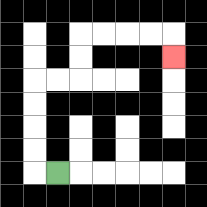{'start': '[2, 7]', 'end': '[7, 2]', 'path_directions': 'L,U,U,U,U,R,R,U,U,R,R,R,R,D', 'path_coordinates': '[[2, 7], [1, 7], [1, 6], [1, 5], [1, 4], [1, 3], [2, 3], [3, 3], [3, 2], [3, 1], [4, 1], [5, 1], [6, 1], [7, 1], [7, 2]]'}